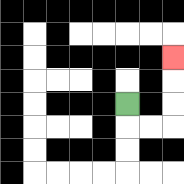{'start': '[5, 4]', 'end': '[7, 2]', 'path_directions': 'D,R,R,U,U,U', 'path_coordinates': '[[5, 4], [5, 5], [6, 5], [7, 5], [7, 4], [7, 3], [7, 2]]'}